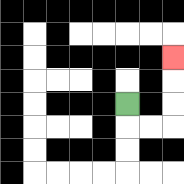{'start': '[5, 4]', 'end': '[7, 2]', 'path_directions': 'D,R,R,U,U,U', 'path_coordinates': '[[5, 4], [5, 5], [6, 5], [7, 5], [7, 4], [7, 3], [7, 2]]'}